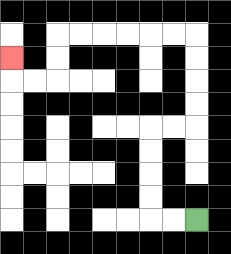{'start': '[8, 9]', 'end': '[0, 2]', 'path_directions': 'L,L,U,U,U,U,R,R,U,U,U,U,L,L,L,L,L,L,D,D,L,L,U', 'path_coordinates': '[[8, 9], [7, 9], [6, 9], [6, 8], [6, 7], [6, 6], [6, 5], [7, 5], [8, 5], [8, 4], [8, 3], [8, 2], [8, 1], [7, 1], [6, 1], [5, 1], [4, 1], [3, 1], [2, 1], [2, 2], [2, 3], [1, 3], [0, 3], [0, 2]]'}